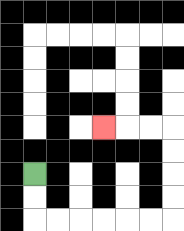{'start': '[1, 7]', 'end': '[4, 5]', 'path_directions': 'D,D,R,R,R,R,R,R,U,U,U,U,L,L,L', 'path_coordinates': '[[1, 7], [1, 8], [1, 9], [2, 9], [3, 9], [4, 9], [5, 9], [6, 9], [7, 9], [7, 8], [7, 7], [7, 6], [7, 5], [6, 5], [5, 5], [4, 5]]'}